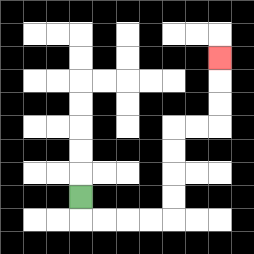{'start': '[3, 8]', 'end': '[9, 2]', 'path_directions': 'D,R,R,R,R,U,U,U,U,R,R,U,U,U', 'path_coordinates': '[[3, 8], [3, 9], [4, 9], [5, 9], [6, 9], [7, 9], [7, 8], [7, 7], [7, 6], [7, 5], [8, 5], [9, 5], [9, 4], [9, 3], [9, 2]]'}